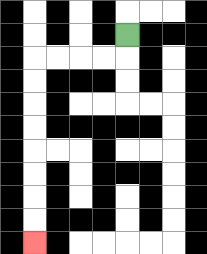{'start': '[5, 1]', 'end': '[1, 10]', 'path_directions': 'D,L,L,L,L,D,D,D,D,D,D,D,D', 'path_coordinates': '[[5, 1], [5, 2], [4, 2], [3, 2], [2, 2], [1, 2], [1, 3], [1, 4], [1, 5], [1, 6], [1, 7], [1, 8], [1, 9], [1, 10]]'}